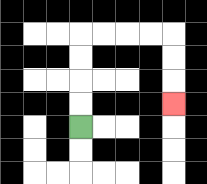{'start': '[3, 5]', 'end': '[7, 4]', 'path_directions': 'U,U,U,U,R,R,R,R,D,D,D', 'path_coordinates': '[[3, 5], [3, 4], [3, 3], [3, 2], [3, 1], [4, 1], [5, 1], [6, 1], [7, 1], [7, 2], [7, 3], [7, 4]]'}